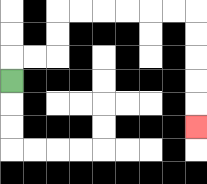{'start': '[0, 3]', 'end': '[8, 5]', 'path_directions': 'U,R,R,U,U,R,R,R,R,R,R,D,D,D,D,D', 'path_coordinates': '[[0, 3], [0, 2], [1, 2], [2, 2], [2, 1], [2, 0], [3, 0], [4, 0], [5, 0], [6, 0], [7, 0], [8, 0], [8, 1], [8, 2], [8, 3], [8, 4], [8, 5]]'}